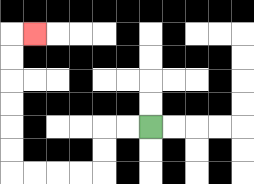{'start': '[6, 5]', 'end': '[1, 1]', 'path_directions': 'L,L,D,D,L,L,L,L,U,U,U,U,U,U,R', 'path_coordinates': '[[6, 5], [5, 5], [4, 5], [4, 6], [4, 7], [3, 7], [2, 7], [1, 7], [0, 7], [0, 6], [0, 5], [0, 4], [0, 3], [0, 2], [0, 1], [1, 1]]'}